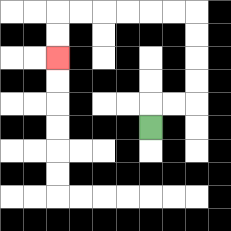{'start': '[6, 5]', 'end': '[2, 2]', 'path_directions': 'U,R,R,U,U,U,U,L,L,L,L,L,L,D,D', 'path_coordinates': '[[6, 5], [6, 4], [7, 4], [8, 4], [8, 3], [8, 2], [8, 1], [8, 0], [7, 0], [6, 0], [5, 0], [4, 0], [3, 0], [2, 0], [2, 1], [2, 2]]'}